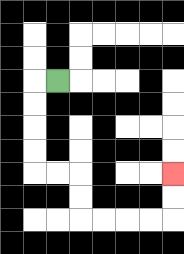{'start': '[2, 3]', 'end': '[7, 7]', 'path_directions': 'L,D,D,D,D,R,R,D,D,R,R,R,R,U,U', 'path_coordinates': '[[2, 3], [1, 3], [1, 4], [1, 5], [1, 6], [1, 7], [2, 7], [3, 7], [3, 8], [3, 9], [4, 9], [5, 9], [6, 9], [7, 9], [7, 8], [7, 7]]'}